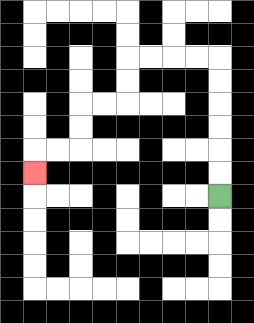{'start': '[9, 8]', 'end': '[1, 7]', 'path_directions': 'U,U,U,U,U,U,L,L,L,L,D,D,L,L,D,D,L,L,D', 'path_coordinates': '[[9, 8], [9, 7], [9, 6], [9, 5], [9, 4], [9, 3], [9, 2], [8, 2], [7, 2], [6, 2], [5, 2], [5, 3], [5, 4], [4, 4], [3, 4], [3, 5], [3, 6], [2, 6], [1, 6], [1, 7]]'}